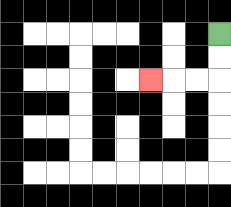{'start': '[9, 1]', 'end': '[6, 3]', 'path_directions': 'D,D,L,L,L', 'path_coordinates': '[[9, 1], [9, 2], [9, 3], [8, 3], [7, 3], [6, 3]]'}